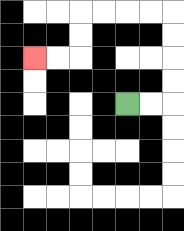{'start': '[5, 4]', 'end': '[1, 2]', 'path_directions': 'R,R,U,U,U,U,L,L,L,L,D,D,L,L', 'path_coordinates': '[[5, 4], [6, 4], [7, 4], [7, 3], [7, 2], [7, 1], [7, 0], [6, 0], [5, 0], [4, 0], [3, 0], [3, 1], [3, 2], [2, 2], [1, 2]]'}